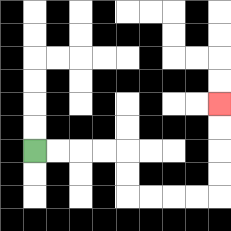{'start': '[1, 6]', 'end': '[9, 4]', 'path_directions': 'R,R,R,R,D,D,R,R,R,R,U,U,U,U', 'path_coordinates': '[[1, 6], [2, 6], [3, 6], [4, 6], [5, 6], [5, 7], [5, 8], [6, 8], [7, 8], [8, 8], [9, 8], [9, 7], [9, 6], [9, 5], [9, 4]]'}